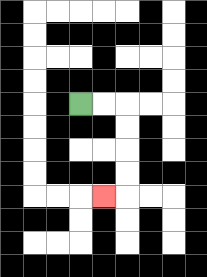{'start': '[3, 4]', 'end': '[4, 8]', 'path_directions': 'R,R,D,D,D,D,L', 'path_coordinates': '[[3, 4], [4, 4], [5, 4], [5, 5], [5, 6], [5, 7], [5, 8], [4, 8]]'}